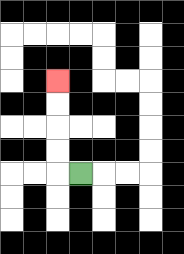{'start': '[3, 7]', 'end': '[2, 3]', 'path_directions': 'L,U,U,U,U', 'path_coordinates': '[[3, 7], [2, 7], [2, 6], [2, 5], [2, 4], [2, 3]]'}